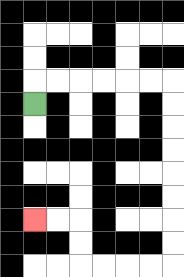{'start': '[1, 4]', 'end': '[1, 9]', 'path_directions': 'U,R,R,R,R,R,R,D,D,D,D,D,D,D,D,L,L,L,L,U,U,L,L', 'path_coordinates': '[[1, 4], [1, 3], [2, 3], [3, 3], [4, 3], [5, 3], [6, 3], [7, 3], [7, 4], [7, 5], [7, 6], [7, 7], [7, 8], [7, 9], [7, 10], [7, 11], [6, 11], [5, 11], [4, 11], [3, 11], [3, 10], [3, 9], [2, 9], [1, 9]]'}